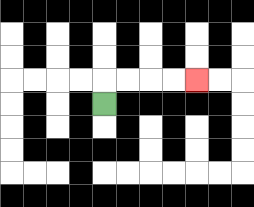{'start': '[4, 4]', 'end': '[8, 3]', 'path_directions': 'U,R,R,R,R', 'path_coordinates': '[[4, 4], [4, 3], [5, 3], [6, 3], [7, 3], [8, 3]]'}